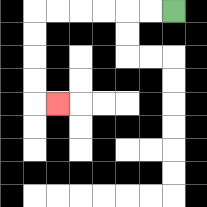{'start': '[7, 0]', 'end': '[2, 4]', 'path_directions': 'L,L,L,L,L,L,D,D,D,D,R', 'path_coordinates': '[[7, 0], [6, 0], [5, 0], [4, 0], [3, 0], [2, 0], [1, 0], [1, 1], [1, 2], [1, 3], [1, 4], [2, 4]]'}